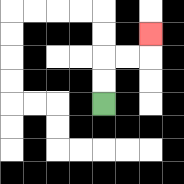{'start': '[4, 4]', 'end': '[6, 1]', 'path_directions': 'U,U,R,R,U', 'path_coordinates': '[[4, 4], [4, 3], [4, 2], [5, 2], [6, 2], [6, 1]]'}